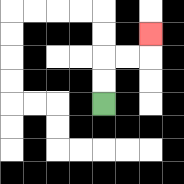{'start': '[4, 4]', 'end': '[6, 1]', 'path_directions': 'U,U,R,R,U', 'path_coordinates': '[[4, 4], [4, 3], [4, 2], [5, 2], [6, 2], [6, 1]]'}